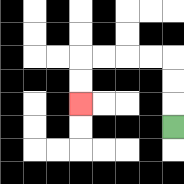{'start': '[7, 5]', 'end': '[3, 4]', 'path_directions': 'U,U,U,L,L,L,L,D,D', 'path_coordinates': '[[7, 5], [7, 4], [7, 3], [7, 2], [6, 2], [5, 2], [4, 2], [3, 2], [3, 3], [3, 4]]'}